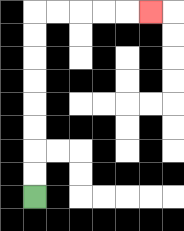{'start': '[1, 8]', 'end': '[6, 0]', 'path_directions': 'U,U,U,U,U,U,U,U,R,R,R,R,R', 'path_coordinates': '[[1, 8], [1, 7], [1, 6], [1, 5], [1, 4], [1, 3], [1, 2], [1, 1], [1, 0], [2, 0], [3, 0], [4, 0], [5, 0], [6, 0]]'}